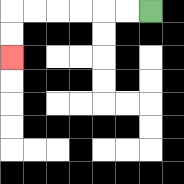{'start': '[6, 0]', 'end': '[0, 2]', 'path_directions': 'L,L,L,L,L,L,D,D', 'path_coordinates': '[[6, 0], [5, 0], [4, 0], [3, 0], [2, 0], [1, 0], [0, 0], [0, 1], [0, 2]]'}